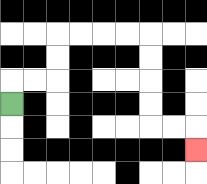{'start': '[0, 4]', 'end': '[8, 6]', 'path_directions': 'U,R,R,U,U,R,R,R,R,D,D,D,D,R,R,D', 'path_coordinates': '[[0, 4], [0, 3], [1, 3], [2, 3], [2, 2], [2, 1], [3, 1], [4, 1], [5, 1], [6, 1], [6, 2], [6, 3], [6, 4], [6, 5], [7, 5], [8, 5], [8, 6]]'}